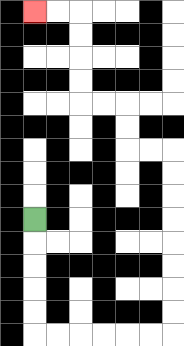{'start': '[1, 9]', 'end': '[1, 0]', 'path_directions': 'D,D,D,D,D,R,R,R,R,R,R,U,U,U,U,U,U,U,U,L,L,U,U,L,L,U,U,U,U,L,L', 'path_coordinates': '[[1, 9], [1, 10], [1, 11], [1, 12], [1, 13], [1, 14], [2, 14], [3, 14], [4, 14], [5, 14], [6, 14], [7, 14], [7, 13], [7, 12], [7, 11], [7, 10], [7, 9], [7, 8], [7, 7], [7, 6], [6, 6], [5, 6], [5, 5], [5, 4], [4, 4], [3, 4], [3, 3], [3, 2], [3, 1], [3, 0], [2, 0], [1, 0]]'}